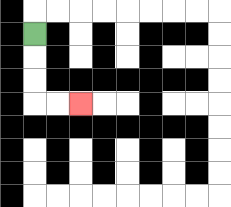{'start': '[1, 1]', 'end': '[3, 4]', 'path_directions': 'D,D,D,R,R', 'path_coordinates': '[[1, 1], [1, 2], [1, 3], [1, 4], [2, 4], [3, 4]]'}